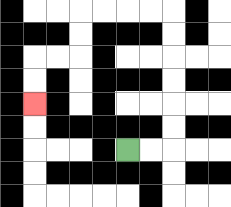{'start': '[5, 6]', 'end': '[1, 4]', 'path_directions': 'R,R,U,U,U,U,U,U,L,L,L,L,D,D,L,L,D,D', 'path_coordinates': '[[5, 6], [6, 6], [7, 6], [7, 5], [7, 4], [7, 3], [7, 2], [7, 1], [7, 0], [6, 0], [5, 0], [4, 0], [3, 0], [3, 1], [3, 2], [2, 2], [1, 2], [1, 3], [1, 4]]'}